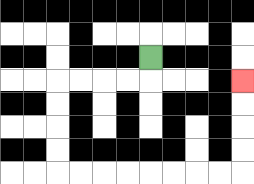{'start': '[6, 2]', 'end': '[10, 3]', 'path_directions': 'D,L,L,L,L,D,D,D,D,R,R,R,R,R,R,R,R,U,U,U,U', 'path_coordinates': '[[6, 2], [6, 3], [5, 3], [4, 3], [3, 3], [2, 3], [2, 4], [2, 5], [2, 6], [2, 7], [3, 7], [4, 7], [5, 7], [6, 7], [7, 7], [8, 7], [9, 7], [10, 7], [10, 6], [10, 5], [10, 4], [10, 3]]'}